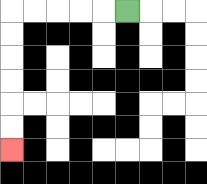{'start': '[5, 0]', 'end': '[0, 6]', 'path_directions': 'L,L,L,L,L,D,D,D,D,D,D', 'path_coordinates': '[[5, 0], [4, 0], [3, 0], [2, 0], [1, 0], [0, 0], [0, 1], [0, 2], [0, 3], [0, 4], [0, 5], [0, 6]]'}